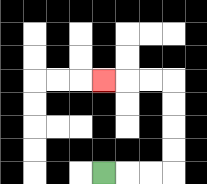{'start': '[4, 7]', 'end': '[4, 3]', 'path_directions': 'R,R,R,U,U,U,U,L,L,L', 'path_coordinates': '[[4, 7], [5, 7], [6, 7], [7, 7], [7, 6], [7, 5], [7, 4], [7, 3], [6, 3], [5, 3], [4, 3]]'}